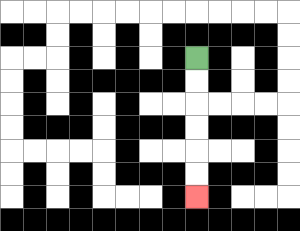{'start': '[8, 2]', 'end': '[8, 8]', 'path_directions': 'D,D,D,D,D,D', 'path_coordinates': '[[8, 2], [8, 3], [8, 4], [8, 5], [8, 6], [8, 7], [8, 8]]'}